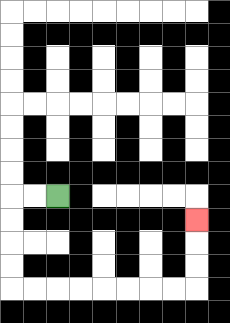{'start': '[2, 8]', 'end': '[8, 9]', 'path_directions': 'L,L,D,D,D,D,R,R,R,R,R,R,R,R,U,U,U', 'path_coordinates': '[[2, 8], [1, 8], [0, 8], [0, 9], [0, 10], [0, 11], [0, 12], [1, 12], [2, 12], [3, 12], [4, 12], [5, 12], [6, 12], [7, 12], [8, 12], [8, 11], [8, 10], [8, 9]]'}